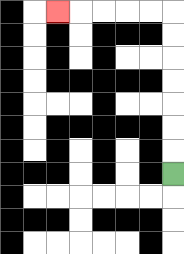{'start': '[7, 7]', 'end': '[2, 0]', 'path_directions': 'U,U,U,U,U,U,U,L,L,L,L,L', 'path_coordinates': '[[7, 7], [7, 6], [7, 5], [7, 4], [7, 3], [7, 2], [7, 1], [7, 0], [6, 0], [5, 0], [4, 0], [3, 0], [2, 0]]'}